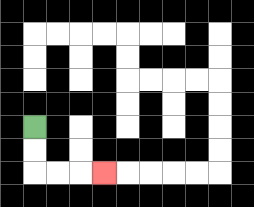{'start': '[1, 5]', 'end': '[4, 7]', 'path_directions': 'D,D,R,R,R', 'path_coordinates': '[[1, 5], [1, 6], [1, 7], [2, 7], [3, 7], [4, 7]]'}